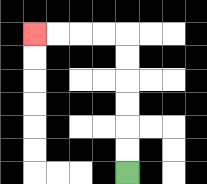{'start': '[5, 7]', 'end': '[1, 1]', 'path_directions': 'U,U,U,U,U,U,L,L,L,L', 'path_coordinates': '[[5, 7], [5, 6], [5, 5], [5, 4], [5, 3], [5, 2], [5, 1], [4, 1], [3, 1], [2, 1], [1, 1]]'}